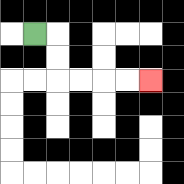{'start': '[1, 1]', 'end': '[6, 3]', 'path_directions': 'R,D,D,R,R,R,R', 'path_coordinates': '[[1, 1], [2, 1], [2, 2], [2, 3], [3, 3], [4, 3], [5, 3], [6, 3]]'}